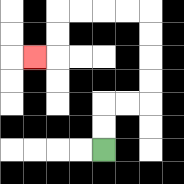{'start': '[4, 6]', 'end': '[1, 2]', 'path_directions': 'U,U,R,R,U,U,U,U,L,L,L,L,D,D,L', 'path_coordinates': '[[4, 6], [4, 5], [4, 4], [5, 4], [6, 4], [6, 3], [6, 2], [6, 1], [6, 0], [5, 0], [4, 0], [3, 0], [2, 0], [2, 1], [2, 2], [1, 2]]'}